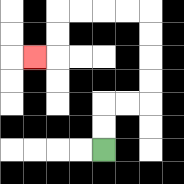{'start': '[4, 6]', 'end': '[1, 2]', 'path_directions': 'U,U,R,R,U,U,U,U,L,L,L,L,D,D,L', 'path_coordinates': '[[4, 6], [4, 5], [4, 4], [5, 4], [6, 4], [6, 3], [6, 2], [6, 1], [6, 0], [5, 0], [4, 0], [3, 0], [2, 0], [2, 1], [2, 2], [1, 2]]'}